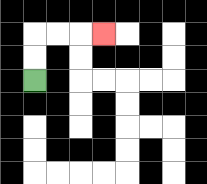{'start': '[1, 3]', 'end': '[4, 1]', 'path_directions': 'U,U,R,R,R', 'path_coordinates': '[[1, 3], [1, 2], [1, 1], [2, 1], [3, 1], [4, 1]]'}